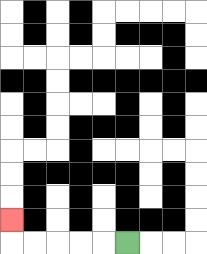{'start': '[5, 10]', 'end': '[0, 9]', 'path_directions': 'L,L,L,L,L,U', 'path_coordinates': '[[5, 10], [4, 10], [3, 10], [2, 10], [1, 10], [0, 10], [0, 9]]'}